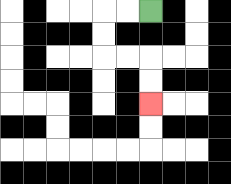{'start': '[6, 0]', 'end': '[6, 4]', 'path_directions': 'L,L,D,D,R,R,D,D', 'path_coordinates': '[[6, 0], [5, 0], [4, 0], [4, 1], [4, 2], [5, 2], [6, 2], [6, 3], [6, 4]]'}